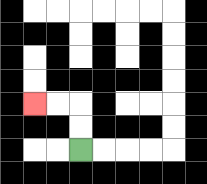{'start': '[3, 6]', 'end': '[1, 4]', 'path_directions': 'U,U,L,L', 'path_coordinates': '[[3, 6], [3, 5], [3, 4], [2, 4], [1, 4]]'}